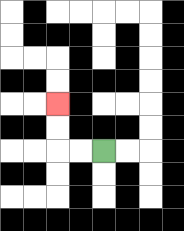{'start': '[4, 6]', 'end': '[2, 4]', 'path_directions': 'L,L,U,U', 'path_coordinates': '[[4, 6], [3, 6], [2, 6], [2, 5], [2, 4]]'}